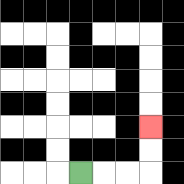{'start': '[3, 7]', 'end': '[6, 5]', 'path_directions': 'R,R,R,U,U', 'path_coordinates': '[[3, 7], [4, 7], [5, 7], [6, 7], [6, 6], [6, 5]]'}